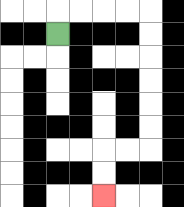{'start': '[2, 1]', 'end': '[4, 8]', 'path_directions': 'U,R,R,R,R,D,D,D,D,D,D,L,L,D,D', 'path_coordinates': '[[2, 1], [2, 0], [3, 0], [4, 0], [5, 0], [6, 0], [6, 1], [6, 2], [6, 3], [6, 4], [6, 5], [6, 6], [5, 6], [4, 6], [4, 7], [4, 8]]'}